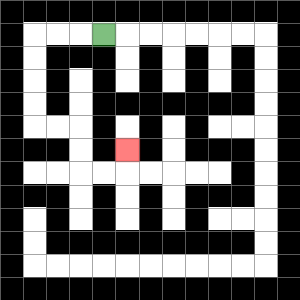{'start': '[4, 1]', 'end': '[5, 6]', 'path_directions': 'L,L,L,D,D,D,D,R,R,D,D,R,R,U', 'path_coordinates': '[[4, 1], [3, 1], [2, 1], [1, 1], [1, 2], [1, 3], [1, 4], [1, 5], [2, 5], [3, 5], [3, 6], [3, 7], [4, 7], [5, 7], [5, 6]]'}